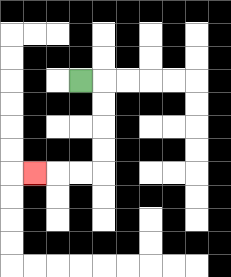{'start': '[3, 3]', 'end': '[1, 7]', 'path_directions': 'R,D,D,D,D,L,L,L', 'path_coordinates': '[[3, 3], [4, 3], [4, 4], [4, 5], [4, 6], [4, 7], [3, 7], [2, 7], [1, 7]]'}